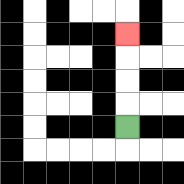{'start': '[5, 5]', 'end': '[5, 1]', 'path_directions': 'U,U,U,U', 'path_coordinates': '[[5, 5], [5, 4], [5, 3], [5, 2], [5, 1]]'}